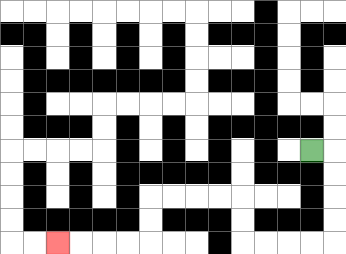{'start': '[13, 6]', 'end': '[2, 10]', 'path_directions': 'R,D,D,D,D,L,L,L,L,U,U,L,L,L,L,D,D,L,L,L,L', 'path_coordinates': '[[13, 6], [14, 6], [14, 7], [14, 8], [14, 9], [14, 10], [13, 10], [12, 10], [11, 10], [10, 10], [10, 9], [10, 8], [9, 8], [8, 8], [7, 8], [6, 8], [6, 9], [6, 10], [5, 10], [4, 10], [3, 10], [2, 10]]'}